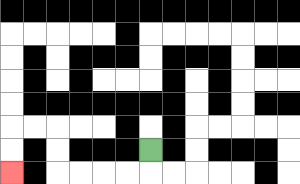{'start': '[6, 6]', 'end': '[0, 7]', 'path_directions': 'D,L,L,L,L,U,U,L,L,D,D', 'path_coordinates': '[[6, 6], [6, 7], [5, 7], [4, 7], [3, 7], [2, 7], [2, 6], [2, 5], [1, 5], [0, 5], [0, 6], [0, 7]]'}